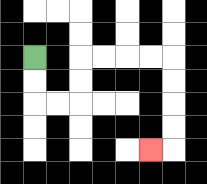{'start': '[1, 2]', 'end': '[6, 6]', 'path_directions': 'D,D,R,R,U,U,R,R,R,R,D,D,D,D,L', 'path_coordinates': '[[1, 2], [1, 3], [1, 4], [2, 4], [3, 4], [3, 3], [3, 2], [4, 2], [5, 2], [6, 2], [7, 2], [7, 3], [7, 4], [7, 5], [7, 6], [6, 6]]'}